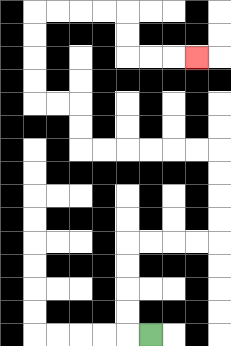{'start': '[6, 14]', 'end': '[8, 2]', 'path_directions': 'L,U,U,U,U,R,R,R,R,U,U,U,U,L,L,L,L,L,L,U,U,L,L,U,U,U,U,R,R,R,R,D,D,R,R,R', 'path_coordinates': '[[6, 14], [5, 14], [5, 13], [5, 12], [5, 11], [5, 10], [6, 10], [7, 10], [8, 10], [9, 10], [9, 9], [9, 8], [9, 7], [9, 6], [8, 6], [7, 6], [6, 6], [5, 6], [4, 6], [3, 6], [3, 5], [3, 4], [2, 4], [1, 4], [1, 3], [1, 2], [1, 1], [1, 0], [2, 0], [3, 0], [4, 0], [5, 0], [5, 1], [5, 2], [6, 2], [7, 2], [8, 2]]'}